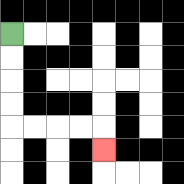{'start': '[0, 1]', 'end': '[4, 6]', 'path_directions': 'D,D,D,D,R,R,R,R,D', 'path_coordinates': '[[0, 1], [0, 2], [0, 3], [0, 4], [0, 5], [1, 5], [2, 5], [3, 5], [4, 5], [4, 6]]'}